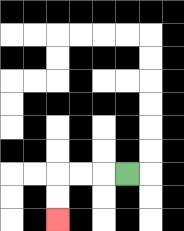{'start': '[5, 7]', 'end': '[2, 9]', 'path_directions': 'L,L,L,D,D', 'path_coordinates': '[[5, 7], [4, 7], [3, 7], [2, 7], [2, 8], [2, 9]]'}